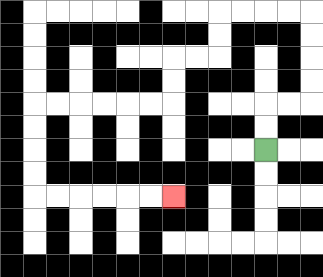{'start': '[11, 6]', 'end': '[7, 8]', 'path_directions': 'U,U,R,R,U,U,U,U,L,L,L,L,D,D,L,L,D,D,L,L,L,L,L,L,D,D,D,D,R,R,R,R,R,R', 'path_coordinates': '[[11, 6], [11, 5], [11, 4], [12, 4], [13, 4], [13, 3], [13, 2], [13, 1], [13, 0], [12, 0], [11, 0], [10, 0], [9, 0], [9, 1], [9, 2], [8, 2], [7, 2], [7, 3], [7, 4], [6, 4], [5, 4], [4, 4], [3, 4], [2, 4], [1, 4], [1, 5], [1, 6], [1, 7], [1, 8], [2, 8], [3, 8], [4, 8], [5, 8], [6, 8], [7, 8]]'}